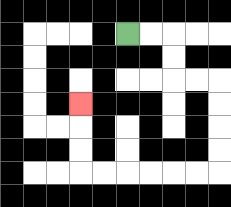{'start': '[5, 1]', 'end': '[3, 4]', 'path_directions': 'R,R,D,D,R,R,D,D,D,D,L,L,L,L,L,L,U,U,U', 'path_coordinates': '[[5, 1], [6, 1], [7, 1], [7, 2], [7, 3], [8, 3], [9, 3], [9, 4], [9, 5], [9, 6], [9, 7], [8, 7], [7, 7], [6, 7], [5, 7], [4, 7], [3, 7], [3, 6], [3, 5], [3, 4]]'}